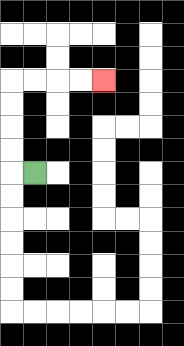{'start': '[1, 7]', 'end': '[4, 3]', 'path_directions': 'L,U,U,U,U,R,R,R,R', 'path_coordinates': '[[1, 7], [0, 7], [0, 6], [0, 5], [0, 4], [0, 3], [1, 3], [2, 3], [3, 3], [4, 3]]'}